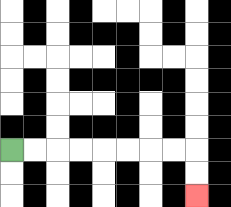{'start': '[0, 6]', 'end': '[8, 8]', 'path_directions': 'R,R,R,R,R,R,R,R,D,D', 'path_coordinates': '[[0, 6], [1, 6], [2, 6], [3, 6], [4, 6], [5, 6], [6, 6], [7, 6], [8, 6], [8, 7], [8, 8]]'}